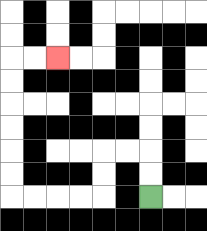{'start': '[6, 8]', 'end': '[2, 2]', 'path_directions': 'U,U,L,L,D,D,L,L,L,L,U,U,U,U,U,U,R,R', 'path_coordinates': '[[6, 8], [6, 7], [6, 6], [5, 6], [4, 6], [4, 7], [4, 8], [3, 8], [2, 8], [1, 8], [0, 8], [0, 7], [0, 6], [0, 5], [0, 4], [0, 3], [0, 2], [1, 2], [2, 2]]'}